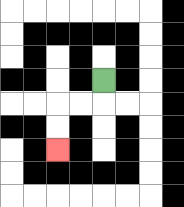{'start': '[4, 3]', 'end': '[2, 6]', 'path_directions': 'D,L,L,D,D', 'path_coordinates': '[[4, 3], [4, 4], [3, 4], [2, 4], [2, 5], [2, 6]]'}